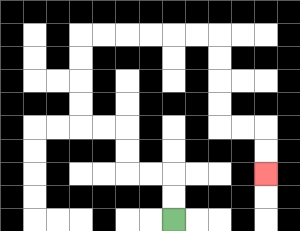{'start': '[7, 9]', 'end': '[11, 7]', 'path_directions': 'U,U,L,L,U,U,L,L,U,U,U,U,R,R,R,R,R,R,D,D,D,D,R,R,D,D', 'path_coordinates': '[[7, 9], [7, 8], [7, 7], [6, 7], [5, 7], [5, 6], [5, 5], [4, 5], [3, 5], [3, 4], [3, 3], [3, 2], [3, 1], [4, 1], [5, 1], [6, 1], [7, 1], [8, 1], [9, 1], [9, 2], [9, 3], [9, 4], [9, 5], [10, 5], [11, 5], [11, 6], [11, 7]]'}